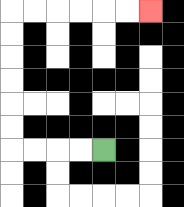{'start': '[4, 6]', 'end': '[6, 0]', 'path_directions': 'L,L,L,L,U,U,U,U,U,U,R,R,R,R,R,R', 'path_coordinates': '[[4, 6], [3, 6], [2, 6], [1, 6], [0, 6], [0, 5], [0, 4], [0, 3], [0, 2], [0, 1], [0, 0], [1, 0], [2, 0], [3, 0], [4, 0], [5, 0], [6, 0]]'}